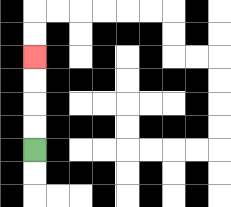{'start': '[1, 6]', 'end': '[1, 2]', 'path_directions': 'U,U,U,U', 'path_coordinates': '[[1, 6], [1, 5], [1, 4], [1, 3], [1, 2]]'}